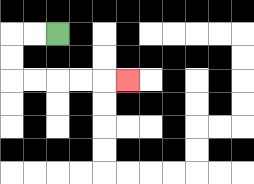{'start': '[2, 1]', 'end': '[5, 3]', 'path_directions': 'L,L,D,D,R,R,R,R,R', 'path_coordinates': '[[2, 1], [1, 1], [0, 1], [0, 2], [0, 3], [1, 3], [2, 3], [3, 3], [4, 3], [5, 3]]'}